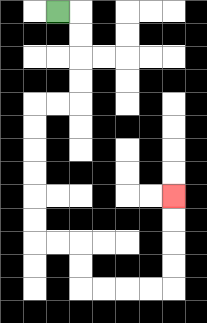{'start': '[2, 0]', 'end': '[7, 8]', 'path_directions': 'R,D,D,D,D,L,L,D,D,D,D,D,D,R,R,D,D,R,R,R,R,U,U,U,U', 'path_coordinates': '[[2, 0], [3, 0], [3, 1], [3, 2], [3, 3], [3, 4], [2, 4], [1, 4], [1, 5], [1, 6], [1, 7], [1, 8], [1, 9], [1, 10], [2, 10], [3, 10], [3, 11], [3, 12], [4, 12], [5, 12], [6, 12], [7, 12], [7, 11], [7, 10], [7, 9], [7, 8]]'}